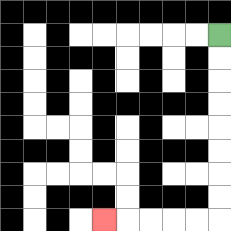{'start': '[9, 1]', 'end': '[4, 9]', 'path_directions': 'D,D,D,D,D,D,D,D,L,L,L,L,L', 'path_coordinates': '[[9, 1], [9, 2], [9, 3], [9, 4], [9, 5], [9, 6], [9, 7], [9, 8], [9, 9], [8, 9], [7, 9], [6, 9], [5, 9], [4, 9]]'}